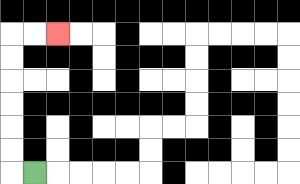{'start': '[1, 7]', 'end': '[2, 1]', 'path_directions': 'L,U,U,U,U,U,U,R,R', 'path_coordinates': '[[1, 7], [0, 7], [0, 6], [0, 5], [0, 4], [0, 3], [0, 2], [0, 1], [1, 1], [2, 1]]'}